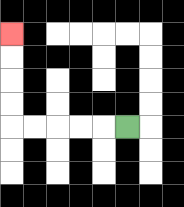{'start': '[5, 5]', 'end': '[0, 1]', 'path_directions': 'L,L,L,L,L,U,U,U,U', 'path_coordinates': '[[5, 5], [4, 5], [3, 5], [2, 5], [1, 5], [0, 5], [0, 4], [0, 3], [0, 2], [0, 1]]'}